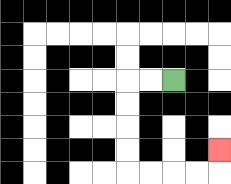{'start': '[7, 3]', 'end': '[9, 6]', 'path_directions': 'L,L,D,D,D,D,R,R,R,R,U', 'path_coordinates': '[[7, 3], [6, 3], [5, 3], [5, 4], [5, 5], [5, 6], [5, 7], [6, 7], [7, 7], [8, 7], [9, 7], [9, 6]]'}